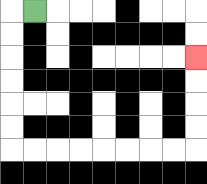{'start': '[1, 0]', 'end': '[8, 2]', 'path_directions': 'L,D,D,D,D,D,D,R,R,R,R,R,R,R,R,U,U,U,U', 'path_coordinates': '[[1, 0], [0, 0], [0, 1], [0, 2], [0, 3], [0, 4], [0, 5], [0, 6], [1, 6], [2, 6], [3, 6], [4, 6], [5, 6], [6, 6], [7, 6], [8, 6], [8, 5], [8, 4], [8, 3], [8, 2]]'}